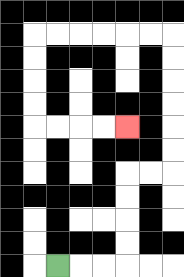{'start': '[2, 11]', 'end': '[5, 5]', 'path_directions': 'R,R,R,U,U,U,U,R,R,U,U,U,U,U,U,L,L,L,L,L,L,D,D,D,D,R,R,R,R', 'path_coordinates': '[[2, 11], [3, 11], [4, 11], [5, 11], [5, 10], [5, 9], [5, 8], [5, 7], [6, 7], [7, 7], [7, 6], [7, 5], [7, 4], [7, 3], [7, 2], [7, 1], [6, 1], [5, 1], [4, 1], [3, 1], [2, 1], [1, 1], [1, 2], [1, 3], [1, 4], [1, 5], [2, 5], [3, 5], [4, 5], [5, 5]]'}